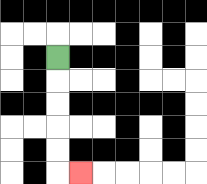{'start': '[2, 2]', 'end': '[3, 7]', 'path_directions': 'D,D,D,D,D,R', 'path_coordinates': '[[2, 2], [2, 3], [2, 4], [2, 5], [2, 6], [2, 7], [3, 7]]'}